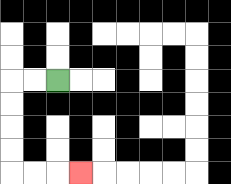{'start': '[2, 3]', 'end': '[3, 7]', 'path_directions': 'L,L,D,D,D,D,R,R,R', 'path_coordinates': '[[2, 3], [1, 3], [0, 3], [0, 4], [0, 5], [0, 6], [0, 7], [1, 7], [2, 7], [3, 7]]'}